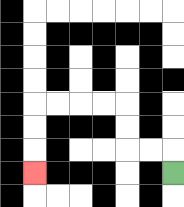{'start': '[7, 7]', 'end': '[1, 7]', 'path_directions': 'U,L,L,U,U,L,L,L,L,D,D,D', 'path_coordinates': '[[7, 7], [7, 6], [6, 6], [5, 6], [5, 5], [5, 4], [4, 4], [3, 4], [2, 4], [1, 4], [1, 5], [1, 6], [1, 7]]'}